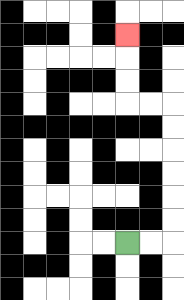{'start': '[5, 10]', 'end': '[5, 1]', 'path_directions': 'R,R,U,U,U,U,U,U,L,L,U,U,U', 'path_coordinates': '[[5, 10], [6, 10], [7, 10], [7, 9], [7, 8], [7, 7], [7, 6], [7, 5], [7, 4], [6, 4], [5, 4], [5, 3], [5, 2], [5, 1]]'}